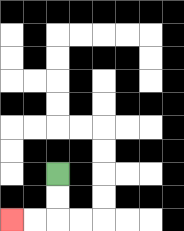{'start': '[2, 7]', 'end': '[0, 9]', 'path_directions': 'D,D,L,L', 'path_coordinates': '[[2, 7], [2, 8], [2, 9], [1, 9], [0, 9]]'}